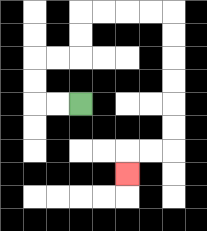{'start': '[3, 4]', 'end': '[5, 7]', 'path_directions': 'L,L,U,U,R,R,U,U,R,R,R,R,D,D,D,D,D,D,L,L,D', 'path_coordinates': '[[3, 4], [2, 4], [1, 4], [1, 3], [1, 2], [2, 2], [3, 2], [3, 1], [3, 0], [4, 0], [5, 0], [6, 0], [7, 0], [7, 1], [7, 2], [7, 3], [7, 4], [7, 5], [7, 6], [6, 6], [5, 6], [5, 7]]'}